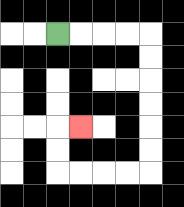{'start': '[2, 1]', 'end': '[3, 5]', 'path_directions': 'R,R,R,R,D,D,D,D,D,D,L,L,L,L,U,U,R', 'path_coordinates': '[[2, 1], [3, 1], [4, 1], [5, 1], [6, 1], [6, 2], [6, 3], [6, 4], [6, 5], [6, 6], [6, 7], [5, 7], [4, 7], [3, 7], [2, 7], [2, 6], [2, 5], [3, 5]]'}